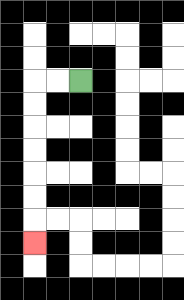{'start': '[3, 3]', 'end': '[1, 10]', 'path_directions': 'L,L,D,D,D,D,D,D,D', 'path_coordinates': '[[3, 3], [2, 3], [1, 3], [1, 4], [1, 5], [1, 6], [1, 7], [1, 8], [1, 9], [1, 10]]'}